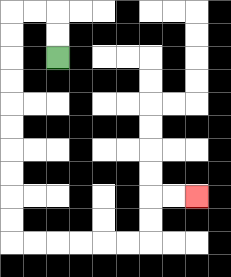{'start': '[2, 2]', 'end': '[8, 8]', 'path_directions': 'U,U,L,L,D,D,D,D,D,D,D,D,D,D,R,R,R,R,R,R,U,U,R,R', 'path_coordinates': '[[2, 2], [2, 1], [2, 0], [1, 0], [0, 0], [0, 1], [0, 2], [0, 3], [0, 4], [0, 5], [0, 6], [0, 7], [0, 8], [0, 9], [0, 10], [1, 10], [2, 10], [3, 10], [4, 10], [5, 10], [6, 10], [6, 9], [6, 8], [7, 8], [8, 8]]'}